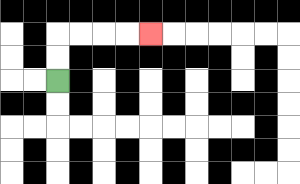{'start': '[2, 3]', 'end': '[6, 1]', 'path_directions': 'U,U,R,R,R,R', 'path_coordinates': '[[2, 3], [2, 2], [2, 1], [3, 1], [4, 1], [5, 1], [6, 1]]'}